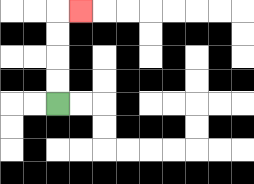{'start': '[2, 4]', 'end': '[3, 0]', 'path_directions': 'U,U,U,U,R', 'path_coordinates': '[[2, 4], [2, 3], [2, 2], [2, 1], [2, 0], [3, 0]]'}